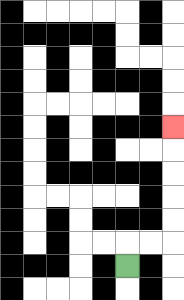{'start': '[5, 11]', 'end': '[7, 5]', 'path_directions': 'U,R,R,U,U,U,U,U', 'path_coordinates': '[[5, 11], [5, 10], [6, 10], [7, 10], [7, 9], [7, 8], [7, 7], [7, 6], [7, 5]]'}